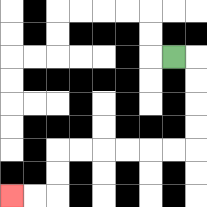{'start': '[7, 2]', 'end': '[0, 8]', 'path_directions': 'R,D,D,D,D,L,L,L,L,L,L,D,D,L,L', 'path_coordinates': '[[7, 2], [8, 2], [8, 3], [8, 4], [8, 5], [8, 6], [7, 6], [6, 6], [5, 6], [4, 6], [3, 6], [2, 6], [2, 7], [2, 8], [1, 8], [0, 8]]'}